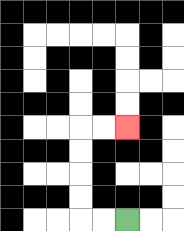{'start': '[5, 9]', 'end': '[5, 5]', 'path_directions': 'L,L,U,U,U,U,R,R', 'path_coordinates': '[[5, 9], [4, 9], [3, 9], [3, 8], [3, 7], [3, 6], [3, 5], [4, 5], [5, 5]]'}